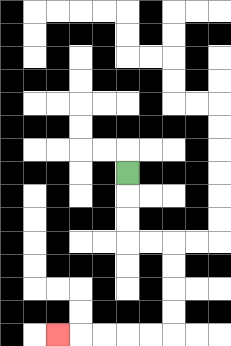{'start': '[5, 7]', 'end': '[2, 14]', 'path_directions': 'D,D,D,R,R,D,D,D,D,L,L,L,L,L', 'path_coordinates': '[[5, 7], [5, 8], [5, 9], [5, 10], [6, 10], [7, 10], [7, 11], [7, 12], [7, 13], [7, 14], [6, 14], [5, 14], [4, 14], [3, 14], [2, 14]]'}